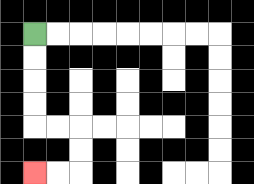{'start': '[1, 1]', 'end': '[1, 7]', 'path_directions': 'D,D,D,D,R,R,D,D,L,L', 'path_coordinates': '[[1, 1], [1, 2], [1, 3], [1, 4], [1, 5], [2, 5], [3, 5], [3, 6], [3, 7], [2, 7], [1, 7]]'}